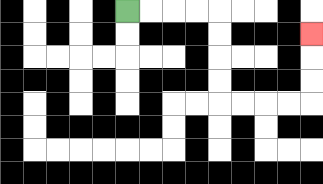{'start': '[5, 0]', 'end': '[13, 1]', 'path_directions': 'R,R,R,R,D,D,D,D,R,R,R,R,U,U,U', 'path_coordinates': '[[5, 0], [6, 0], [7, 0], [8, 0], [9, 0], [9, 1], [9, 2], [9, 3], [9, 4], [10, 4], [11, 4], [12, 4], [13, 4], [13, 3], [13, 2], [13, 1]]'}